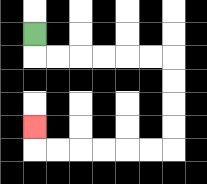{'start': '[1, 1]', 'end': '[1, 5]', 'path_directions': 'D,R,R,R,R,R,R,D,D,D,D,L,L,L,L,L,L,U', 'path_coordinates': '[[1, 1], [1, 2], [2, 2], [3, 2], [4, 2], [5, 2], [6, 2], [7, 2], [7, 3], [7, 4], [7, 5], [7, 6], [6, 6], [5, 6], [4, 6], [3, 6], [2, 6], [1, 6], [1, 5]]'}